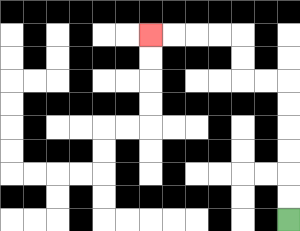{'start': '[12, 9]', 'end': '[6, 1]', 'path_directions': 'U,U,U,U,U,U,L,L,U,U,L,L,L,L', 'path_coordinates': '[[12, 9], [12, 8], [12, 7], [12, 6], [12, 5], [12, 4], [12, 3], [11, 3], [10, 3], [10, 2], [10, 1], [9, 1], [8, 1], [7, 1], [6, 1]]'}